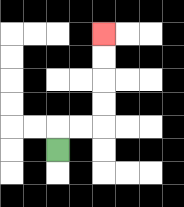{'start': '[2, 6]', 'end': '[4, 1]', 'path_directions': 'U,R,R,U,U,U,U', 'path_coordinates': '[[2, 6], [2, 5], [3, 5], [4, 5], [4, 4], [4, 3], [4, 2], [4, 1]]'}